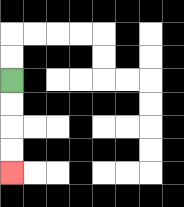{'start': '[0, 3]', 'end': '[0, 7]', 'path_directions': 'D,D,D,D', 'path_coordinates': '[[0, 3], [0, 4], [0, 5], [0, 6], [0, 7]]'}